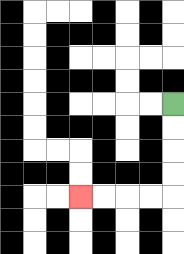{'start': '[7, 4]', 'end': '[3, 8]', 'path_directions': 'D,D,D,D,L,L,L,L', 'path_coordinates': '[[7, 4], [7, 5], [7, 6], [7, 7], [7, 8], [6, 8], [5, 8], [4, 8], [3, 8]]'}